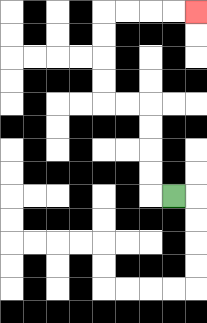{'start': '[7, 8]', 'end': '[8, 0]', 'path_directions': 'L,U,U,U,U,L,L,U,U,U,U,R,R,R,R', 'path_coordinates': '[[7, 8], [6, 8], [6, 7], [6, 6], [6, 5], [6, 4], [5, 4], [4, 4], [4, 3], [4, 2], [4, 1], [4, 0], [5, 0], [6, 0], [7, 0], [8, 0]]'}